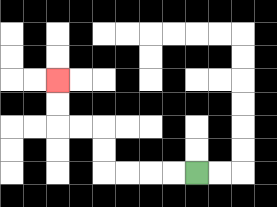{'start': '[8, 7]', 'end': '[2, 3]', 'path_directions': 'L,L,L,L,U,U,L,L,U,U', 'path_coordinates': '[[8, 7], [7, 7], [6, 7], [5, 7], [4, 7], [4, 6], [4, 5], [3, 5], [2, 5], [2, 4], [2, 3]]'}